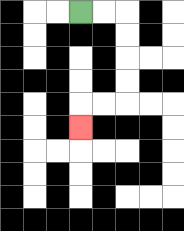{'start': '[3, 0]', 'end': '[3, 5]', 'path_directions': 'R,R,D,D,D,D,L,L,D', 'path_coordinates': '[[3, 0], [4, 0], [5, 0], [5, 1], [5, 2], [5, 3], [5, 4], [4, 4], [3, 4], [3, 5]]'}